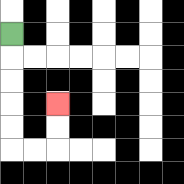{'start': '[0, 1]', 'end': '[2, 4]', 'path_directions': 'D,D,D,D,D,R,R,U,U', 'path_coordinates': '[[0, 1], [0, 2], [0, 3], [0, 4], [0, 5], [0, 6], [1, 6], [2, 6], [2, 5], [2, 4]]'}